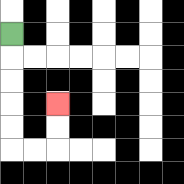{'start': '[0, 1]', 'end': '[2, 4]', 'path_directions': 'D,D,D,D,D,R,R,U,U', 'path_coordinates': '[[0, 1], [0, 2], [0, 3], [0, 4], [0, 5], [0, 6], [1, 6], [2, 6], [2, 5], [2, 4]]'}